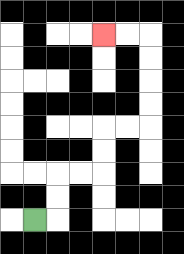{'start': '[1, 9]', 'end': '[4, 1]', 'path_directions': 'R,U,U,R,R,U,U,R,R,U,U,U,U,L,L', 'path_coordinates': '[[1, 9], [2, 9], [2, 8], [2, 7], [3, 7], [4, 7], [4, 6], [4, 5], [5, 5], [6, 5], [6, 4], [6, 3], [6, 2], [6, 1], [5, 1], [4, 1]]'}